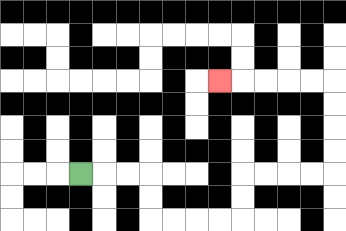{'start': '[3, 7]', 'end': '[9, 3]', 'path_directions': 'R,R,R,D,D,R,R,R,R,U,U,R,R,R,R,U,U,U,U,L,L,L,L,L', 'path_coordinates': '[[3, 7], [4, 7], [5, 7], [6, 7], [6, 8], [6, 9], [7, 9], [8, 9], [9, 9], [10, 9], [10, 8], [10, 7], [11, 7], [12, 7], [13, 7], [14, 7], [14, 6], [14, 5], [14, 4], [14, 3], [13, 3], [12, 3], [11, 3], [10, 3], [9, 3]]'}